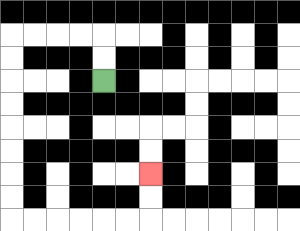{'start': '[4, 3]', 'end': '[6, 7]', 'path_directions': 'U,U,L,L,L,L,D,D,D,D,D,D,D,D,R,R,R,R,R,R,U,U', 'path_coordinates': '[[4, 3], [4, 2], [4, 1], [3, 1], [2, 1], [1, 1], [0, 1], [0, 2], [0, 3], [0, 4], [0, 5], [0, 6], [0, 7], [0, 8], [0, 9], [1, 9], [2, 9], [3, 9], [4, 9], [5, 9], [6, 9], [6, 8], [6, 7]]'}